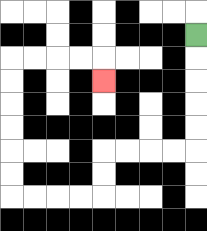{'start': '[8, 1]', 'end': '[4, 3]', 'path_directions': 'D,D,D,D,D,L,L,L,L,D,D,L,L,L,L,U,U,U,U,U,U,R,R,R,R,D', 'path_coordinates': '[[8, 1], [8, 2], [8, 3], [8, 4], [8, 5], [8, 6], [7, 6], [6, 6], [5, 6], [4, 6], [4, 7], [4, 8], [3, 8], [2, 8], [1, 8], [0, 8], [0, 7], [0, 6], [0, 5], [0, 4], [0, 3], [0, 2], [1, 2], [2, 2], [3, 2], [4, 2], [4, 3]]'}